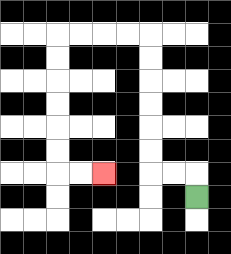{'start': '[8, 8]', 'end': '[4, 7]', 'path_directions': 'U,L,L,U,U,U,U,U,U,L,L,L,L,D,D,D,D,D,D,R,R', 'path_coordinates': '[[8, 8], [8, 7], [7, 7], [6, 7], [6, 6], [6, 5], [6, 4], [6, 3], [6, 2], [6, 1], [5, 1], [4, 1], [3, 1], [2, 1], [2, 2], [2, 3], [2, 4], [2, 5], [2, 6], [2, 7], [3, 7], [4, 7]]'}